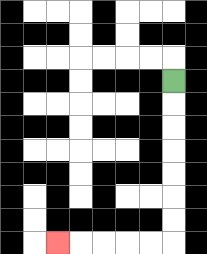{'start': '[7, 3]', 'end': '[2, 10]', 'path_directions': 'D,D,D,D,D,D,D,L,L,L,L,L', 'path_coordinates': '[[7, 3], [7, 4], [7, 5], [7, 6], [7, 7], [7, 8], [7, 9], [7, 10], [6, 10], [5, 10], [4, 10], [3, 10], [2, 10]]'}